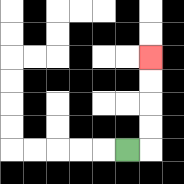{'start': '[5, 6]', 'end': '[6, 2]', 'path_directions': 'R,U,U,U,U', 'path_coordinates': '[[5, 6], [6, 6], [6, 5], [6, 4], [6, 3], [6, 2]]'}